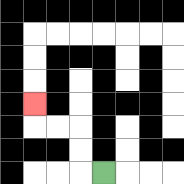{'start': '[4, 7]', 'end': '[1, 4]', 'path_directions': 'L,U,U,L,L,U', 'path_coordinates': '[[4, 7], [3, 7], [3, 6], [3, 5], [2, 5], [1, 5], [1, 4]]'}